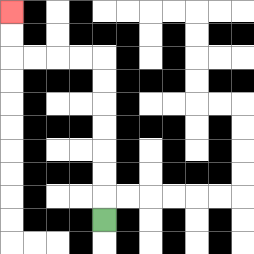{'start': '[4, 9]', 'end': '[0, 0]', 'path_directions': 'U,U,U,U,U,U,U,L,L,L,L,U,U', 'path_coordinates': '[[4, 9], [4, 8], [4, 7], [4, 6], [4, 5], [4, 4], [4, 3], [4, 2], [3, 2], [2, 2], [1, 2], [0, 2], [0, 1], [0, 0]]'}